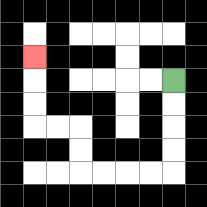{'start': '[7, 3]', 'end': '[1, 2]', 'path_directions': 'D,D,D,D,L,L,L,L,U,U,L,L,U,U,U', 'path_coordinates': '[[7, 3], [7, 4], [7, 5], [7, 6], [7, 7], [6, 7], [5, 7], [4, 7], [3, 7], [3, 6], [3, 5], [2, 5], [1, 5], [1, 4], [1, 3], [1, 2]]'}